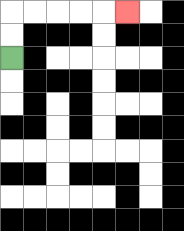{'start': '[0, 2]', 'end': '[5, 0]', 'path_directions': 'U,U,R,R,R,R,R', 'path_coordinates': '[[0, 2], [0, 1], [0, 0], [1, 0], [2, 0], [3, 0], [4, 0], [5, 0]]'}